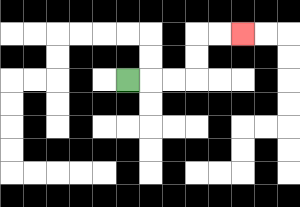{'start': '[5, 3]', 'end': '[10, 1]', 'path_directions': 'R,R,R,U,U,R,R', 'path_coordinates': '[[5, 3], [6, 3], [7, 3], [8, 3], [8, 2], [8, 1], [9, 1], [10, 1]]'}